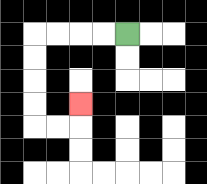{'start': '[5, 1]', 'end': '[3, 4]', 'path_directions': 'L,L,L,L,D,D,D,D,R,R,U', 'path_coordinates': '[[5, 1], [4, 1], [3, 1], [2, 1], [1, 1], [1, 2], [1, 3], [1, 4], [1, 5], [2, 5], [3, 5], [3, 4]]'}